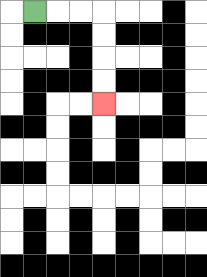{'start': '[1, 0]', 'end': '[4, 4]', 'path_directions': 'R,R,R,D,D,D,D', 'path_coordinates': '[[1, 0], [2, 0], [3, 0], [4, 0], [4, 1], [4, 2], [4, 3], [4, 4]]'}